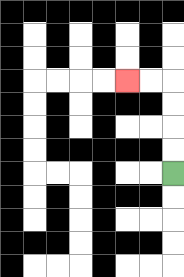{'start': '[7, 7]', 'end': '[5, 3]', 'path_directions': 'U,U,U,U,L,L', 'path_coordinates': '[[7, 7], [7, 6], [7, 5], [7, 4], [7, 3], [6, 3], [5, 3]]'}